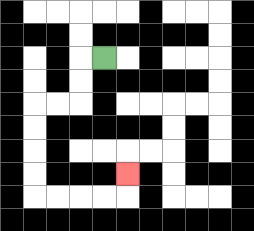{'start': '[4, 2]', 'end': '[5, 7]', 'path_directions': 'L,D,D,L,L,D,D,D,D,R,R,R,R,U', 'path_coordinates': '[[4, 2], [3, 2], [3, 3], [3, 4], [2, 4], [1, 4], [1, 5], [1, 6], [1, 7], [1, 8], [2, 8], [3, 8], [4, 8], [5, 8], [5, 7]]'}